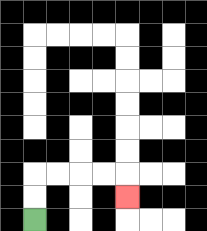{'start': '[1, 9]', 'end': '[5, 8]', 'path_directions': 'U,U,R,R,R,R,D', 'path_coordinates': '[[1, 9], [1, 8], [1, 7], [2, 7], [3, 7], [4, 7], [5, 7], [5, 8]]'}